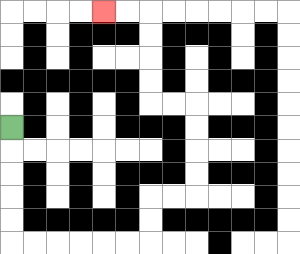{'start': '[0, 5]', 'end': '[4, 0]', 'path_directions': 'D,D,D,D,D,R,R,R,R,R,R,U,U,R,R,U,U,U,U,L,L,U,U,U,U,L,L', 'path_coordinates': '[[0, 5], [0, 6], [0, 7], [0, 8], [0, 9], [0, 10], [1, 10], [2, 10], [3, 10], [4, 10], [5, 10], [6, 10], [6, 9], [6, 8], [7, 8], [8, 8], [8, 7], [8, 6], [8, 5], [8, 4], [7, 4], [6, 4], [6, 3], [6, 2], [6, 1], [6, 0], [5, 0], [4, 0]]'}